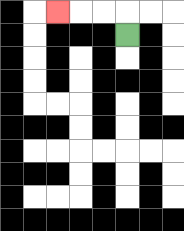{'start': '[5, 1]', 'end': '[2, 0]', 'path_directions': 'U,L,L,L', 'path_coordinates': '[[5, 1], [5, 0], [4, 0], [3, 0], [2, 0]]'}